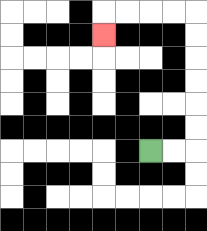{'start': '[6, 6]', 'end': '[4, 1]', 'path_directions': 'R,R,U,U,U,U,U,U,L,L,L,L,D', 'path_coordinates': '[[6, 6], [7, 6], [8, 6], [8, 5], [8, 4], [8, 3], [8, 2], [8, 1], [8, 0], [7, 0], [6, 0], [5, 0], [4, 0], [4, 1]]'}